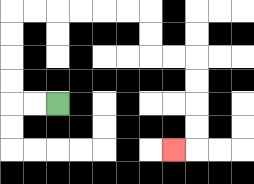{'start': '[2, 4]', 'end': '[7, 6]', 'path_directions': 'L,L,U,U,U,U,R,R,R,R,R,R,D,D,R,R,D,D,D,D,L', 'path_coordinates': '[[2, 4], [1, 4], [0, 4], [0, 3], [0, 2], [0, 1], [0, 0], [1, 0], [2, 0], [3, 0], [4, 0], [5, 0], [6, 0], [6, 1], [6, 2], [7, 2], [8, 2], [8, 3], [8, 4], [8, 5], [8, 6], [7, 6]]'}